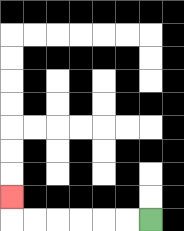{'start': '[6, 9]', 'end': '[0, 8]', 'path_directions': 'L,L,L,L,L,L,U', 'path_coordinates': '[[6, 9], [5, 9], [4, 9], [3, 9], [2, 9], [1, 9], [0, 9], [0, 8]]'}